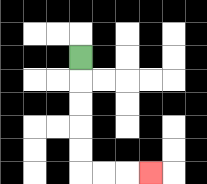{'start': '[3, 2]', 'end': '[6, 7]', 'path_directions': 'D,D,D,D,D,R,R,R', 'path_coordinates': '[[3, 2], [3, 3], [3, 4], [3, 5], [3, 6], [3, 7], [4, 7], [5, 7], [6, 7]]'}